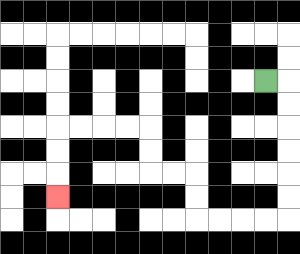{'start': '[11, 3]', 'end': '[2, 8]', 'path_directions': 'R,D,D,D,D,D,D,L,L,L,L,U,U,L,L,U,U,L,L,L,L,D,D,D', 'path_coordinates': '[[11, 3], [12, 3], [12, 4], [12, 5], [12, 6], [12, 7], [12, 8], [12, 9], [11, 9], [10, 9], [9, 9], [8, 9], [8, 8], [8, 7], [7, 7], [6, 7], [6, 6], [6, 5], [5, 5], [4, 5], [3, 5], [2, 5], [2, 6], [2, 7], [2, 8]]'}